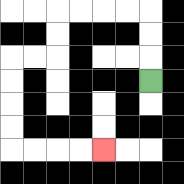{'start': '[6, 3]', 'end': '[4, 6]', 'path_directions': 'U,U,U,L,L,L,L,D,D,L,L,D,D,D,D,R,R,R,R', 'path_coordinates': '[[6, 3], [6, 2], [6, 1], [6, 0], [5, 0], [4, 0], [3, 0], [2, 0], [2, 1], [2, 2], [1, 2], [0, 2], [0, 3], [0, 4], [0, 5], [0, 6], [1, 6], [2, 6], [3, 6], [4, 6]]'}